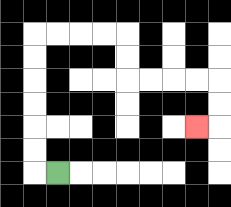{'start': '[2, 7]', 'end': '[8, 5]', 'path_directions': 'L,U,U,U,U,U,U,R,R,R,R,D,D,R,R,R,R,D,D,L', 'path_coordinates': '[[2, 7], [1, 7], [1, 6], [1, 5], [1, 4], [1, 3], [1, 2], [1, 1], [2, 1], [3, 1], [4, 1], [5, 1], [5, 2], [5, 3], [6, 3], [7, 3], [8, 3], [9, 3], [9, 4], [9, 5], [8, 5]]'}